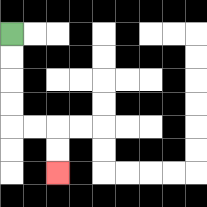{'start': '[0, 1]', 'end': '[2, 7]', 'path_directions': 'D,D,D,D,R,R,D,D', 'path_coordinates': '[[0, 1], [0, 2], [0, 3], [0, 4], [0, 5], [1, 5], [2, 5], [2, 6], [2, 7]]'}